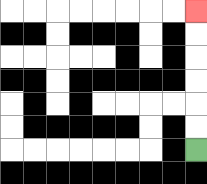{'start': '[8, 6]', 'end': '[8, 0]', 'path_directions': 'U,U,U,U,U,U', 'path_coordinates': '[[8, 6], [8, 5], [8, 4], [8, 3], [8, 2], [8, 1], [8, 0]]'}